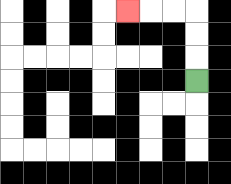{'start': '[8, 3]', 'end': '[5, 0]', 'path_directions': 'U,U,U,L,L,L', 'path_coordinates': '[[8, 3], [8, 2], [8, 1], [8, 0], [7, 0], [6, 0], [5, 0]]'}